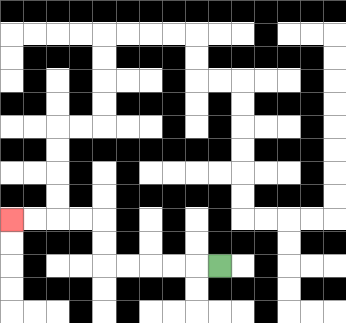{'start': '[9, 11]', 'end': '[0, 9]', 'path_directions': 'L,L,L,L,L,U,U,L,L,L,L', 'path_coordinates': '[[9, 11], [8, 11], [7, 11], [6, 11], [5, 11], [4, 11], [4, 10], [4, 9], [3, 9], [2, 9], [1, 9], [0, 9]]'}